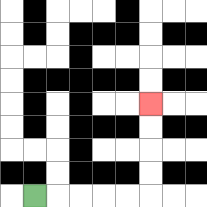{'start': '[1, 8]', 'end': '[6, 4]', 'path_directions': 'R,R,R,R,R,U,U,U,U', 'path_coordinates': '[[1, 8], [2, 8], [3, 8], [4, 8], [5, 8], [6, 8], [6, 7], [6, 6], [6, 5], [6, 4]]'}